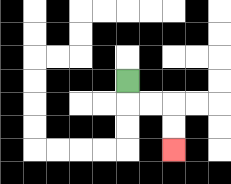{'start': '[5, 3]', 'end': '[7, 6]', 'path_directions': 'D,R,R,D,D', 'path_coordinates': '[[5, 3], [5, 4], [6, 4], [7, 4], [7, 5], [7, 6]]'}